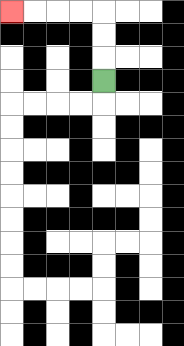{'start': '[4, 3]', 'end': '[0, 0]', 'path_directions': 'U,U,U,L,L,L,L', 'path_coordinates': '[[4, 3], [4, 2], [4, 1], [4, 0], [3, 0], [2, 0], [1, 0], [0, 0]]'}